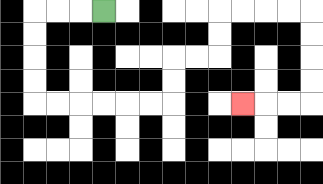{'start': '[4, 0]', 'end': '[10, 4]', 'path_directions': 'L,L,L,D,D,D,D,R,R,R,R,R,R,U,U,R,R,U,U,R,R,R,R,D,D,D,D,L,L,L', 'path_coordinates': '[[4, 0], [3, 0], [2, 0], [1, 0], [1, 1], [1, 2], [1, 3], [1, 4], [2, 4], [3, 4], [4, 4], [5, 4], [6, 4], [7, 4], [7, 3], [7, 2], [8, 2], [9, 2], [9, 1], [9, 0], [10, 0], [11, 0], [12, 0], [13, 0], [13, 1], [13, 2], [13, 3], [13, 4], [12, 4], [11, 4], [10, 4]]'}